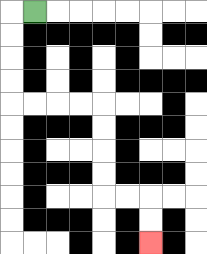{'start': '[1, 0]', 'end': '[6, 10]', 'path_directions': 'L,D,D,D,D,R,R,R,R,D,D,D,D,R,R,D,D', 'path_coordinates': '[[1, 0], [0, 0], [0, 1], [0, 2], [0, 3], [0, 4], [1, 4], [2, 4], [3, 4], [4, 4], [4, 5], [4, 6], [4, 7], [4, 8], [5, 8], [6, 8], [6, 9], [6, 10]]'}